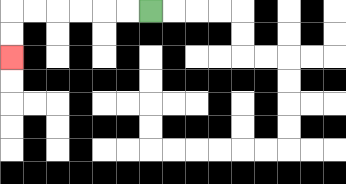{'start': '[6, 0]', 'end': '[0, 2]', 'path_directions': 'L,L,L,L,L,L,D,D', 'path_coordinates': '[[6, 0], [5, 0], [4, 0], [3, 0], [2, 0], [1, 0], [0, 0], [0, 1], [0, 2]]'}